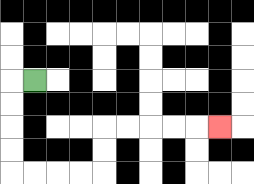{'start': '[1, 3]', 'end': '[9, 5]', 'path_directions': 'L,D,D,D,D,R,R,R,R,U,U,R,R,R,R,R', 'path_coordinates': '[[1, 3], [0, 3], [0, 4], [0, 5], [0, 6], [0, 7], [1, 7], [2, 7], [3, 7], [4, 7], [4, 6], [4, 5], [5, 5], [6, 5], [7, 5], [8, 5], [9, 5]]'}